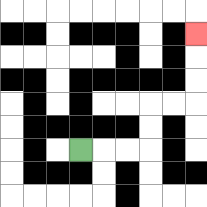{'start': '[3, 6]', 'end': '[8, 1]', 'path_directions': 'R,R,R,U,U,R,R,U,U,U', 'path_coordinates': '[[3, 6], [4, 6], [5, 6], [6, 6], [6, 5], [6, 4], [7, 4], [8, 4], [8, 3], [8, 2], [8, 1]]'}